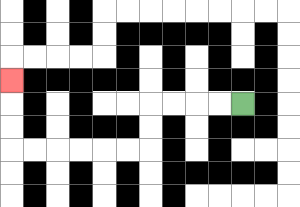{'start': '[10, 4]', 'end': '[0, 3]', 'path_directions': 'L,L,L,L,D,D,L,L,L,L,L,L,U,U,U', 'path_coordinates': '[[10, 4], [9, 4], [8, 4], [7, 4], [6, 4], [6, 5], [6, 6], [5, 6], [4, 6], [3, 6], [2, 6], [1, 6], [0, 6], [0, 5], [0, 4], [0, 3]]'}